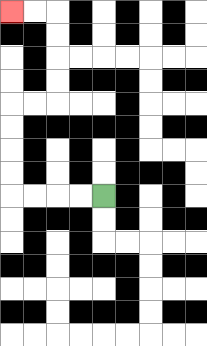{'start': '[4, 8]', 'end': '[0, 0]', 'path_directions': 'L,L,L,L,U,U,U,U,R,R,U,U,U,U,L,L', 'path_coordinates': '[[4, 8], [3, 8], [2, 8], [1, 8], [0, 8], [0, 7], [0, 6], [0, 5], [0, 4], [1, 4], [2, 4], [2, 3], [2, 2], [2, 1], [2, 0], [1, 0], [0, 0]]'}